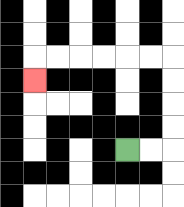{'start': '[5, 6]', 'end': '[1, 3]', 'path_directions': 'R,R,U,U,U,U,L,L,L,L,L,L,D', 'path_coordinates': '[[5, 6], [6, 6], [7, 6], [7, 5], [7, 4], [7, 3], [7, 2], [6, 2], [5, 2], [4, 2], [3, 2], [2, 2], [1, 2], [1, 3]]'}